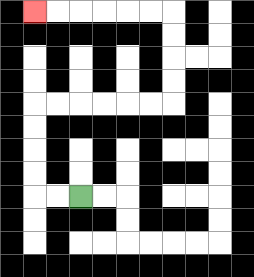{'start': '[3, 8]', 'end': '[1, 0]', 'path_directions': 'L,L,U,U,U,U,R,R,R,R,R,R,U,U,U,U,L,L,L,L,L,L', 'path_coordinates': '[[3, 8], [2, 8], [1, 8], [1, 7], [1, 6], [1, 5], [1, 4], [2, 4], [3, 4], [4, 4], [5, 4], [6, 4], [7, 4], [7, 3], [7, 2], [7, 1], [7, 0], [6, 0], [5, 0], [4, 0], [3, 0], [2, 0], [1, 0]]'}